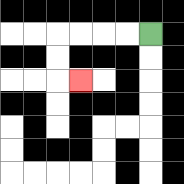{'start': '[6, 1]', 'end': '[3, 3]', 'path_directions': 'L,L,L,L,D,D,R', 'path_coordinates': '[[6, 1], [5, 1], [4, 1], [3, 1], [2, 1], [2, 2], [2, 3], [3, 3]]'}